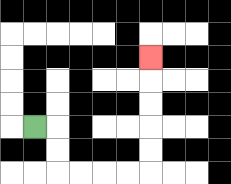{'start': '[1, 5]', 'end': '[6, 2]', 'path_directions': 'R,D,D,R,R,R,R,U,U,U,U,U', 'path_coordinates': '[[1, 5], [2, 5], [2, 6], [2, 7], [3, 7], [4, 7], [5, 7], [6, 7], [6, 6], [6, 5], [6, 4], [6, 3], [6, 2]]'}